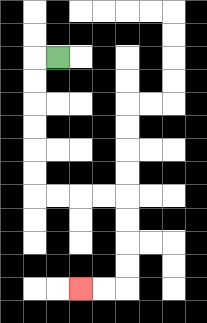{'start': '[2, 2]', 'end': '[3, 12]', 'path_directions': 'L,D,D,D,D,D,D,R,R,R,R,D,D,D,D,L,L', 'path_coordinates': '[[2, 2], [1, 2], [1, 3], [1, 4], [1, 5], [1, 6], [1, 7], [1, 8], [2, 8], [3, 8], [4, 8], [5, 8], [5, 9], [5, 10], [5, 11], [5, 12], [4, 12], [3, 12]]'}